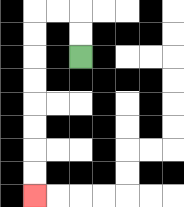{'start': '[3, 2]', 'end': '[1, 8]', 'path_directions': 'U,U,L,L,D,D,D,D,D,D,D,D', 'path_coordinates': '[[3, 2], [3, 1], [3, 0], [2, 0], [1, 0], [1, 1], [1, 2], [1, 3], [1, 4], [1, 5], [1, 6], [1, 7], [1, 8]]'}